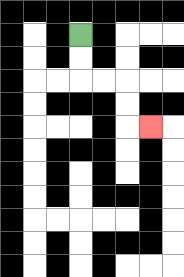{'start': '[3, 1]', 'end': '[6, 5]', 'path_directions': 'D,D,R,R,D,D,R', 'path_coordinates': '[[3, 1], [3, 2], [3, 3], [4, 3], [5, 3], [5, 4], [5, 5], [6, 5]]'}